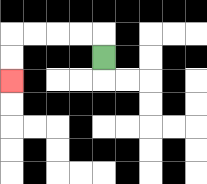{'start': '[4, 2]', 'end': '[0, 3]', 'path_directions': 'U,L,L,L,L,D,D', 'path_coordinates': '[[4, 2], [4, 1], [3, 1], [2, 1], [1, 1], [0, 1], [0, 2], [0, 3]]'}